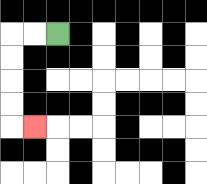{'start': '[2, 1]', 'end': '[1, 5]', 'path_directions': 'L,L,D,D,D,D,R', 'path_coordinates': '[[2, 1], [1, 1], [0, 1], [0, 2], [0, 3], [0, 4], [0, 5], [1, 5]]'}